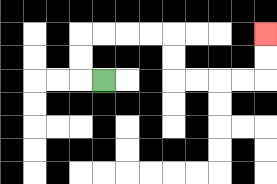{'start': '[4, 3]', 'end': '[11, 1]', 'path_directions': 'L,U,U,R,R,R,R,D,D,R,R,R,R,U,U', 'path_coordinates': '[[4, 3], [3, 3], [3, 2], [3, 1], [4, 1], [5, 1], [6, 1], [7, 1], [7, 2], [7, 3], [8, 3], [9, 3], [10, 3], [11, 3], [11, 2], [11, 1]]'}